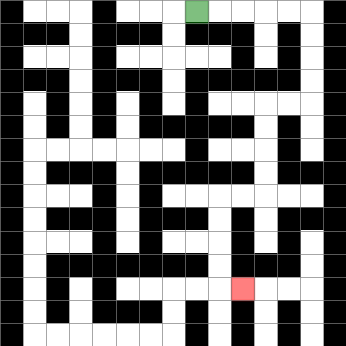{'start': '[8, 0]', 'end': '[10, 12]', 'path_directions': 'R,R,R,R,R,D,D,D,D,L,L,D,D,D,D,L,L,D,D,D,D,R', 'path_coordinates': '[[8, 0], [9, 0], [10, 0], [11, 0], [12, 0], [13, 0], [13, 1], [13, 2], [13, 3], [13, 4], [12, 4], [11, 4], [11, 5], [11, 6], [11, 7], [11, 8], [10, 8], [9, 8], [9, 9], [9, 10], [9, 11], [9, 12], [10, 12]]'}